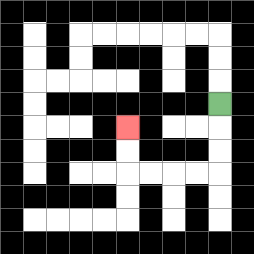{'start': '[9, 4]', 'end': '[5, 5]', 'path_directions': 'D,D,D,L,L,L,L,U,U', 'path_coordinates': '[[9, 4], [9, 5], [9, 6], [9, 7], [8, 7], [7, 7], [6, 7], [5, 7], [5, 6], [5, 5]]'}